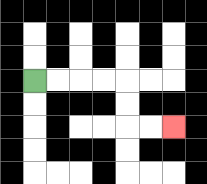{'start': '[1, 3]', 'end': '[7, 5]', 'path_directions': 'R,R,R,R,D,D,R,R', 'path_coordinates': '[[1, 3], [2, 3], [3, 3], [4, 3], [5, 3], [5, 4], [5, 5], [6, 5], [7, 5]]'}